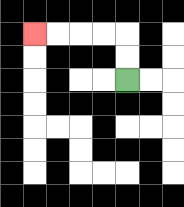{'start': '[5, 3]', 'end': '[1, 1]', 'path_directions': 'U,U,L,L,L,L', 'path_coordinates': '[[5, 3], [5, 2], [5, 1], [4, 1], [3, 1], [2, 1], [1, 1]]'}